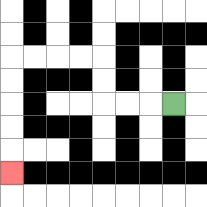{'start': '[7, 4]', 'end': '[0, 7]', 'path_directions': 'L,L,L,U,U,L,L,L,L,D,D,D,D,D', 'path_coordinates': '[[7, 4], [6, 4], [5, 4], [4, 4], [4, 3], [4, 2], [3, 2], [2, 2], [1, 2], [0, 2], [0, 3], [0, 4], [0, 5], [0, 6], [0, 7]]'}